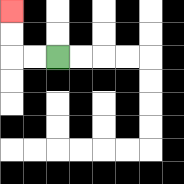{'start': '[2, 2]', 'end': '[0, 0]', 'path_directions': 'L,L,U,U', 'path_coordinates': '[[2, 2], [1, 2], [0, 2], [0, 1], [0, 0]]'}